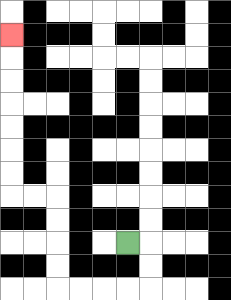{'start': '[5, 10]', 'end': '[0, 1]', 'path_directions': 'R,D,D,L,L,L,L,U,U,U,U,L,L,U,U,U,U,U,U,U', 'path_coordinates': '[[5, 10], [6, 10], [6, 11], [6, 12], [5, 12], [4, 12], [3, 12], [2, 12], [2, 11], [2, 10], [2, 9], [2, 8], [1, 8], [0, 8], [0, 7], [0, 6], [0, 5], [0, 4], [0, 3], [0, 2], [0, 1]]'}